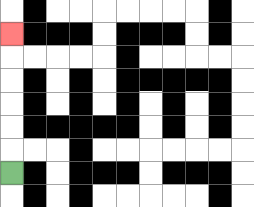{'start': '[0, 7]', 'end': '[0, 1]', 'path_directions': 'U,U,U,U,U,U', 'path_coordinates': '[[0, 7], [0, 6], [0, 5], [0, 4], [0, 3], [0, 2], [0, 1]]'}